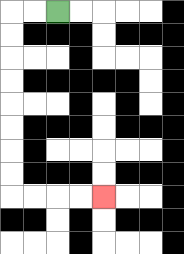{'start': '[2, 0]', 'end': '[4, 8]', 'path_directions': 'L,L,D,D,D,D,D,D,D,D,R,R,R,R', 'path_coordinates': '[[2, 0], [1, 0], [0, 0], [0, 1], [0, 2], [0, 3], [0, 4], [0, 5], [0, 6], [0, 7], [0, 8], [1, 8], [2, 8], [3, 8], [4, 8]]'}